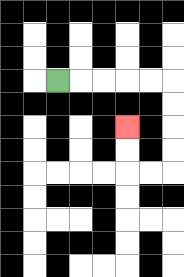{'start': '[2, 3]', 'end': '[5, 5]', 'path_directions': 'R,R,R,R,R,D,D,D,D,L,L,U,U', 'path_coordinates': '[[2, 3], [3, 3], [4, 3], [5, 3], [6, 3], [7, 3], [7, 4], [7, 5], [7, 6], [7, 7], [6, 7], [5, 7], [5, 6], [5, 5]]'}